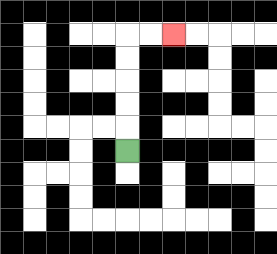{'start': '[5, 6]', 'end': '[7, 1]', 'path_directions': 'U,U,U,U,U,R,R', 'path_coordinates': '[[5, 6], [5, 5], [5, 4], [5, 3], [5, 2], [5, 1], [6, 1], [7, 1]]'}